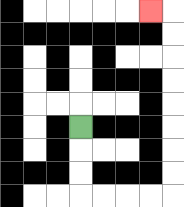{'start': '[3, 5]', 'end': '[6, 0]', 'path_directions': 'D,D,D,R,R,R,R,U,U,U,U,U,U,U,U,L', 'path_coordinates': '[[3, 5], [3, 6], [3, 7], [3, 8], [4, 8], [5, 8], [6, 8], [7, 8], [7, 7], [7, 6], [7, 5], [7, 4], [7, 3], [7, 2], [7, 1], [7, 0], [6, 0]]'}